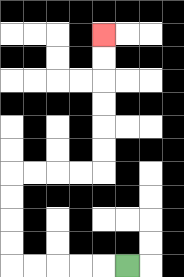{'start': '[5, 11]', 'end': '[4, 1]', 'path_directions': 'L,L,L,L,L,U,U,U,U,R,R,R,R,U,U,U,U,U,U', 'path_coordinates': '[[5, 11], [4, 11], [3, 11], [2, 11], [1, 11], [0, 11], [0, 10], [0, 9], [0, 8], [0, 7], [1, 7], [2, 7], [3, 7], [4, 7], [4, 6], [4, 5], [4, 4], [4, 3], [4, 2], [4, 1]]'}